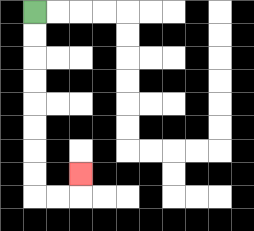{'start': '[1, 0]', 'end': '[3, 7]', 'path_directions': 'D,D,D,D,D,D,D,D,R,R,U', 'path_coordinates': '[[1, 0], [1, 1], [1, 2], [1, 3], [1, 4], [1, 5], [1, 6], [1, 7], [1, 8], [2, 8], [3, 8], [3, 7]]'}